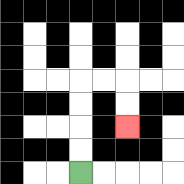{'start': '[3, 7]', 'end': '[5, 5]', 'path_directions': 'U,U,U,U,R,R,D,D', 'path_coordinates': '[[3, 7], [3, 6], [3, 5], [3, 4], [3, 3], [4, 3], [5, 3], [5, 4], [5, 5]]'}